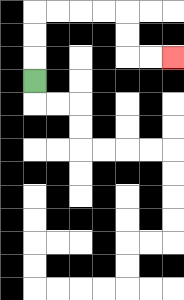{'start': '[1, 3]', 'end': '[7, 2]', 'path_directions': 'U,U,U,R,R,R,R,D,D,R,R', 'path_coordinates': '[[1, 3], [1, 2], [1, 1], [1, 0], [2, 0], [3, 0], [4, 0], [5, 0], [5, 1], [5, 2], [6, 2], [7, 2]]'}